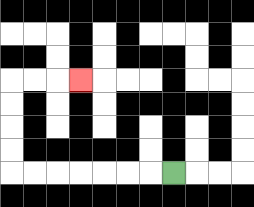{'start': '[7, 7]', 'end': '[3, 3]', 'path_directions': 'L,L,L,L,L,L,L,U,U,U,U,R,R,R', 'path_coordinates': '[[7, 7], [6, 7], [5, 7], [4, 7], [3, 7], [2, 7], [1, 7], [0, 7], [0, 6], [0, 5], [0, 4], [0, 3], [1, 3], [2, 3], [3, 3]]'}